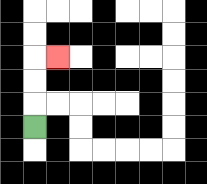{'start': '[1, 5]', 'end': '[2, 2]', 'path_directions': 'U,U,U,R', 'path_coordinates': '[[1, 5], [1, 4], [1, 3], [1, 2], [2, 2]]'}